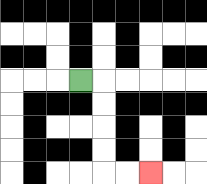{'start': '[3, 3]', 'end': '[6, 7]', 'path_directions': 'R,D,D,D,D,R,R', 'path_coordinates': '[[3, 3], [4, 3], [4, 4], [4, 5], [4, 6], [4, 7], [5, 7], [6, 7]]'}